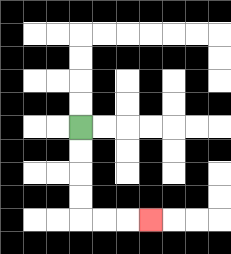{'start': '[3, 5]', 'end': '[6, 9]', 'path_directions': 'D,D,D,D,R,R,R', 'path_coordinates': '[[3, 5], [3, 6], [3, 7], [3, 8], [3, 9], [4, 9], [5, 9], [6, 9]]'}